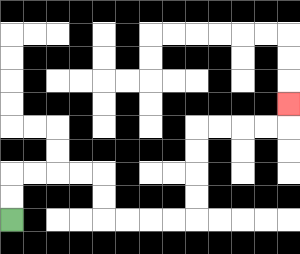{'start': '[0, 9]', 'end': '[12, 4]', 'path_directions': 'U,U,R,R,R,R,D,D,R,R,R,R,U,U,U,U,R,R,R,R,U', 'path_coordinates': '[[0, 9], [0, 8], [0, 7], [1, 7], [2, 7], [3, 7], [4, 7], [4, 8], [4, 9], [5, 9], [6, 9], [7, 9], [8, 9], [8, 8], [8, 7], [8, 6], [8, 5], [9, 5], [10, 5], [11, 5], [12, 5], [12, 4]]'}